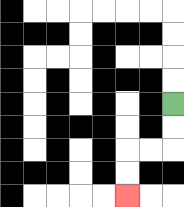{'start': '[7, 4]', 'end': '[5, 8]', 'path_directions': 'D,D,L,L,D,D', 'path_coordinates': '[[7, 4], [7, 5], [7, 6], [6, 6], [5, 6], [5, 7], [5, 8]]'}